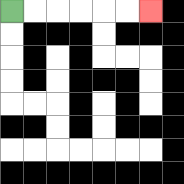{'start': '[0, 0]', 'end': '[6, 0]', 'path_directions': 'R,R,R,R,R,R', 'path_coordinates': '[[0, 0], [1, 0], [2, 0], [3, 0], [4, 0], [5, 0], [6, 0]]'}